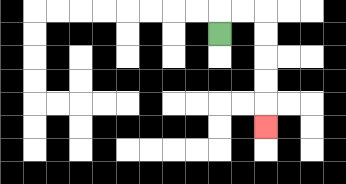{'start': '[9, 1]', 'end': '[11, 5]', 'path_directions': 'U,R,R,D,D,D,D,D', 'path_coordinates': '[[9, 1], [9, 0], [10, 0], [11, 0], [11, 1], [11, 2], [11, 3], [11, 4], [11, 5]]'}